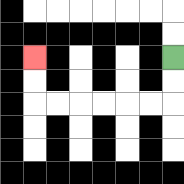{'start': '[7, 2]', 'end': '[1, 2]', 'path_directions': 'D,D,L,L,L,L,L,L,U,U', 'path_coordinates': '[[7, 2], [7, 3], [7, 4], [6, 4], [5, 4], [4, 4], [3, 4], [2, 4], [1, 4], [1, 3], [1, 2]]'}